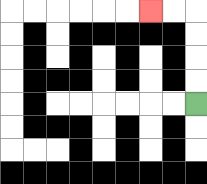{'start': '[8, 4]', 'end': '[6, 0]', 'path_directions': 'U,U,U,U,L,L', 'path_coordinates': '[[8, 4], [8, 3], [8, 2], [8, 1], [8, 0], [7, 0], [6, 0]]'}